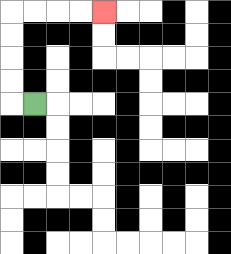{'start': '[1, 4]', 'end': '[4, 0]', 'path_directions': 'L,U,U,U,U,R,R,R,R', 'path_coordinates': '[[1, 4], [0, 4], [0, 3], [0, 2], [0, 1], [0, 0], [1, 0], [2, 0], [3, 0], [4, 0]]'}